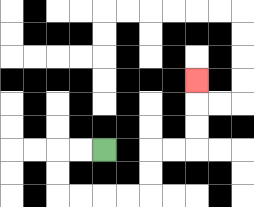{'start': '[4, 6]', 'end': '[8, 3]', 'path_directions': 'L,L,D,D,R,R,R,R,U,U,R,R,U,U,U', 'path_coordinates': '[[4, 6], [3, 6], [2, 6], [2, 7], [2, 8], [3, 8], [4, 8], [5, 8], [6, 8], [6, 7], [6, 6], [7, 6], [8, 6], [8, 5], [8, 4], [8, 3]]'}